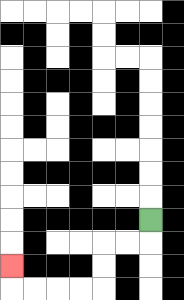{'start': '[6, 9]', 'end': '[0, 11]', 'path_directions': 'D,L,L,D,D,L,L,L,L,U', 'path_coordinates': '[[6, 9], [6, 10], [5, 10], [4, 10], [4, 11], [4, 12], [3, 12], [2, 12], [1, 12], [0, 12], [0, 11]]'}